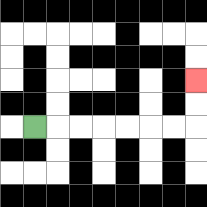{'start': '[1, 5]', 'end': '[8, 3]', 'path_directions': 'R,R,R,R,R,R,R,U,U', 'path_coordinates': '[[1, 5], [2, 5], [3, 5], [4, 5], [5, 5], [6, 5], [7, 5], [8, 5], [8, 4], [8, 3]]'}